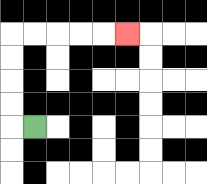{'start': '[1, 5]', 'end': '[5, 1]', 'path_directions': 'L,U,U,U,U,R,R,R,R,R', 'path_coordinates': '[[1, 5], [0, 5], [0, 4], [0, 3], [0, 2], [0, 1], [1, 1], [2, 1], [3, 1], [4, 1], [5, 1]]'}